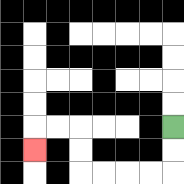{'start': '[7, 5]', 'end': '[1, 6]', 'path_directions': 'D,D,L,L,L,L,U,U,L,L,D', 'path_coordinates': '[[7, 5], [7, 6], [7, 7], [6, 7], [5, 7], [4, 7], [3, 7], [3, 6], [3, 5], [2, 5], [1, 5], [1, 6]]'}